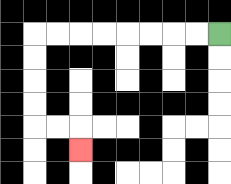{'start': '[9, 1]', 'end': '[3, 6]', 'path_directions': 'L,L,L,L,L,L,L,L,D,D,D,D,R,R,D', 'path_coordinates': '[[9, 1], [8, 1], [7, 1], [6, 1], [5, 1], [4, 1], [3, 1], [2, 1], [1, 1], [1, 2], [1, 3], [1, 4], [1, 5], [2, 5], [3, 5], [3, 6]]'}